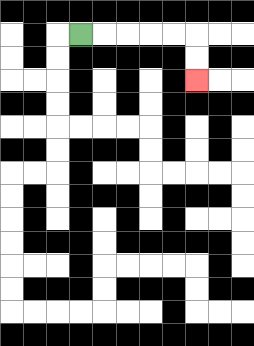{'start': '[3, 1]', 'end': '[8, 3]', 'path_directions': 'R,R,R,R,R,D,D', 'path_coordinates': '[[3, 1], [4, 1], [5, 1], [6, 1], [7, 1], [8, 1], [8, 2], [8, 3]]'}